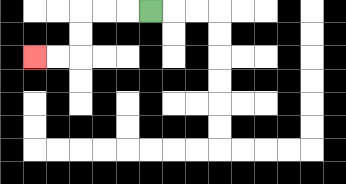{'start': '[6, 0]', 'end': '[1, 2]', 'path_directions': 'L,L,L,D,D,L,L', 'path_coordinates': '[[6, 0], [5, 0], [4, 0], [3, 0], [3, 1], [3, 2], [2, 2], [1, 2]]'}